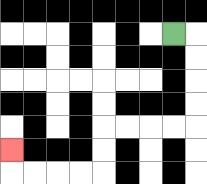{'start': '[7, 1]', 'end': '[0, 6]', 'path_directions': 'R,D,D,D,D,L,L,L,L,D,D,L,L,L,L,U', 'path_coordinates': '[[7, 1], [8, 1], [8, 2], [8, 3], [8, 4], [8, 5], [7, 5], [6, 5], [5, 5], [4, 5], [4, 6], [4, 7], [3, 7], [2, 7], [1, 7], [0, 7], [0, 6]]'}